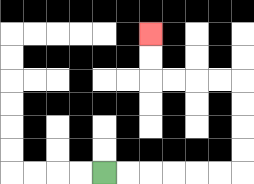{'start': '[4, 7]', 'end': '[6, 1]', 'path_directions': 'R,R,R,R,R,R,U,U,U,U,L,L,L,L,U,U', 'path_coordinates': '[[4, 7], [5, 7], [6, 7], [7, 7], [8, 7], [9, 7], [10, 7], [10, 6], [10, 5], [10, 4], [10, 3], [9, 3], [8, 3], [7, 3], [6, 3], [6, 2], [6, 1]]'}